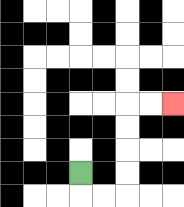{'start': '[3, 7]', 'end': '[7, 4]', 'path_directions': 'D,R,R,U,U,U,U,R,R', 'path_coordinates': '[[3, 7], [3, 8], [4, 8], [5, 8], [5, 7], [5, 6], [5, 5], [5, 4], [6, 4], [7, 4]]'}